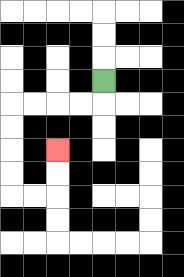{'start': '[4, 3]', 'end': '[2, 6]', 'path_directions': 'D,L,L,L,L,D,D,D,D,R,R,U,U', 'path_coordinates': '[[4, 3], [4, 4], [3, 4], [2, 4], [1, 4], [0, 4], [0, 5], [0, 6], [0, 7], [0, 8], [1, 8], [2, 8], [2, 7], [2, 6]]'}